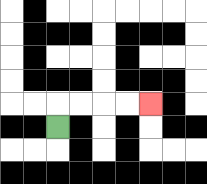{'start': '[2, 5]', 'end': '[6, 4]', 'path_directions': 'U,R,R,R,R', 'path_coordinates': '[[2, 5], [2, 4], [3, 4], [4, 4], [5, 4], [6, 4]]'}